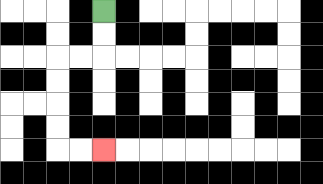{'start': '[4, 0]', 'end': '[4, 6]', 'path_directions': 'D,D,L,L,D,D,D,D,R,R', 'path_coordinates': '[[4, 0], [4, 1], [4, 2], [3, 2], [2, 2], [2, 3], [2, 4], [2, 5], [2, 6], [3, 6], [4, 6]]'}